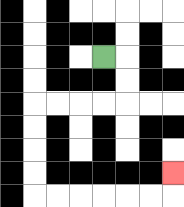{'start': '[4, 2]', 'end': '[7, 7]', 'path_directions': 'R,D,D,L,L,L,L,D,D,D,D,R,R,R,R,R,R,U', 'path_coordinates': '[[4, 2], [5, 2], [5, 3], [5, 4], [4, 4], [3, 4], [2, 4], [1, 4], [1, 5], [1, 6], [1, 7], [1, 8], [2, 8], [3, 8], [4, 8], [5, 8], [6, 8], [7, 8], [7, 7]]'}